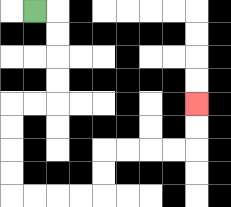{'start': '[1, 0]', 'end': '[8, 4]', 'path_directions': 'R,D,D,D,D,L,L,D,D,D,D,R,R,R,R,U,U,R,R,R,R,U,U', 'path_coordinates': '[[1, 0], [2, 0], [2, 1], [2, 2], [2, 3], [2, 4], [1, 4], [0, 4], [0, 5], [0, 6], [0, 7], [0, 8], [1, 8], [2, 8], [3, 8], [4, 8], [4, 7], [4, 6], [5, 6], [6, 6], [7, 6], [8, 6], [8, 5], [8, 4]]'}